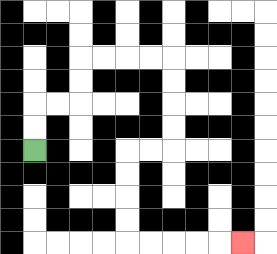{'start': '[1, 6]', 'end': '[10, 10]', 'path_directions': 'U,U,R,R,U,U,R,R,R,R,D,D,D,D,L,L,D,D,D,D,R,R,R,R,R', 'path_coordinates': '[[1, 6], [1, 5], [1, 4], [2, 4], [3, 4], [3, 3], [3, 2], [4, 2], [5, 2], [6, 2], [7, 2], [7, 3], [7, 4], [7, 5], [7, 6], [6, 6], [5, 6], [5, 7], [5, 8], [5, 9], [5, 10], [6, 10], [7, 10], [8, 10], [9, 10], [10, 10]]'}